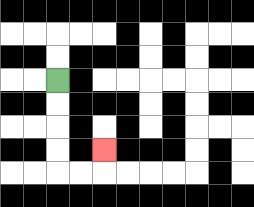{'start': '[2, 3]', 'end': '[4, 6]', 'path_directions': 'D,D,D,D,R,R,U', 'path_coordinates': '[[2, 3], [2, 4], [2, 5], [2, 6], [2, 7], [3, 7], [4, 7], [4, 6]]'}